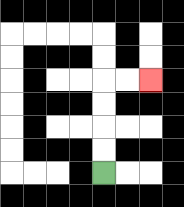{'start': '[4, 7]', 'end': '[6, 3]', 'path_directions': 'U,U,U,U,R,R', 'path_coordinates': '[[4, 7], [4, 6], [4, 5], [4, 4], [4, 3], [5, 3], [6, 3]]'}